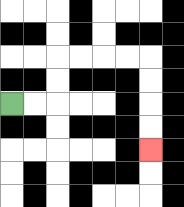{'start': '[0, 4]', 'end': '[6, 6]', 'path_directions': 'R,R,U,U,R,R,R,R,D,D,D,D', 'path_coordinates': '[[0, 4], [1, 4], [2, 4], [2, 3], [2, 2], [3, 2], [4, 2], [5, 2], [6, 2], [6, 3], [6, 4], [6, 5], [6, 6]]'}